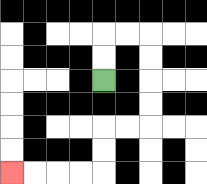{'start': '[4, 3]', 'end': '[0, 7]', 'path_directions': 'U,U,R,R,D,D,D,D,L,L,D,D,L,L,L,L', 'path_coordinates': '[[4, 3], [4, 2], [4, 1], [5, 1], [6, 1], [6, 2], [6, 3], [6, 4], [6, 5], [5, 5], [4, 5], [4, 6], [4, 7], [3, 7], [2, 7], [1, 7], [0, 7]]'}